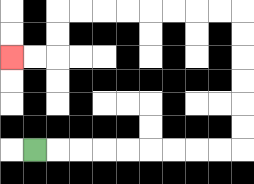{'start': '[1, 6]', 'end': '[0, 2]', 'path_directions': 'R,R,R,R,R,R,R,R,R,U,U,U,U,U,U,L,L,L,L,L,L,L,L,D,D,L,L', 'path_coordinates': '[[1, 6], [2, 6], [3, 6], [4, 6], [5, 6], [6, 6], [7, 6], [8, 6], [9, 6], [10, 6], [10, 5], [10, 4], [10, 3], [10, 2], [10, 1], [10, 0], [9, 0], [8, 0], [7, 0], [6, 0], [5, 0], [4, 0], [3, 0], [2, 0], [2, 1], [2, 2], [1, 2], [0, 2]]'}